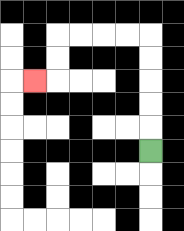{'start': '[6, 6]', 'end': '[1, 3]', 'path_directions': 'U,U,U,U,U,L,L,L,L,D,D,L', 'path_coordinates': '[[6, 6], [6, 5], [6, 4], [6, 3], [6, 2], [6, 1], [5, 1], [4, 1], [3, 1], [2, 1], [2, 2], [2, 3], [1, 3]]'}